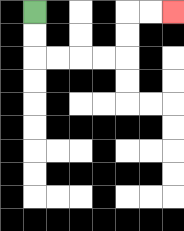{'start': '[1, 0]', 'end': '[7, 0]', 'path_directions': 'D,D,R,R,R,R,U,U,R,R', 'path_coordinates': '[[1, 0], [1, 1], [1, 2], [2, 2], [3, 2], [4, 2], [5, 2], [5, 1], [5, 0], [6, 0], [7, 0]]'}